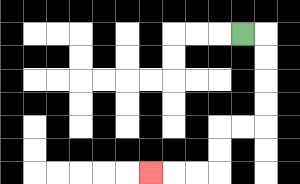{'start': '[10, 1]', 'end': '[6, 7]', 'path_directions': 'R,D,D,D,D,L,L,D,D,L,L,L', 'path_coordinates': '[[10, 1], [11, 1], [11, 2], [11, 3], [11, 4], [11, 5], [10, 5], [9, 5], [9, 6], [9, 7], [8, 7], [7, 7], [6, 7]]'}